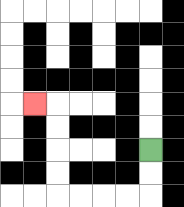{'start': '[6, 6]', 'end': '[1, 4]', 'path_directions': 'D,D,L,L,L,L,U,U,U,U,L', 'path_coordinates': '[[6, 6], [6, 7], [6, 8], [5, 8], [4, 8], [3, 8], [2, 8], [2, 7], [2, 6], [2, 5], [2, 4], [1, 4]]'}